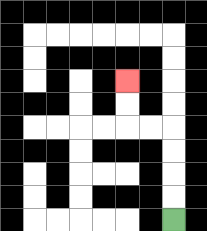{'start': '[7, 9]', 'end': '[5, 3]', 'path_directions': 'U,U,U,U,L,L,U,U', 'path_coordinates': '[[7, 9], [7, 8], [7, 7], [7, 6], [7, 5], [6, 5], [5, 5], [5, 4], [5, 3]]'}